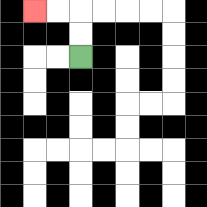{'start': '[3, 2]', 'end': '[1, 0]', 'path_directions': 'U,U,L,L', 'path_coordinates': '[[3, 2], [3, 1], [3, 0], [2, 0], [1, 0]]'}